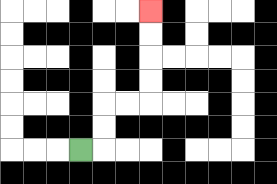{'start': '[3, 6]', 'end': '[6, 0]', 'path_directions': 'R,U,U,R,R,U,U,U,U', 'path_coordinates': '[[3, 6], [4, 6], [4, 5], [4, 4], [5, 4], [6, 4], [6, 3], [6, 2], [6, 1], [6, 0]]'}